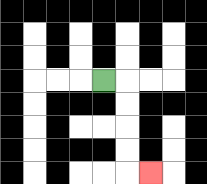{'start': '[4, 3]', 'end': '[6, 7]', 'path_directions': 'R,D,D,D,D,R', 'path_coordinates': '[[4, 3], [5, 3], [5, 4], [5, 5], [5, 6], [5, 7], [6, 7]]'}